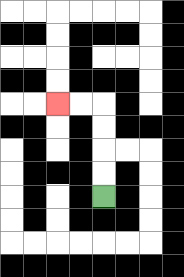{'start': '[4, 8]', 'end': '[2, 4]', 'path_directions': 'U,U,U,U,L,L', 'path_coordinates': '[[4, 8], [4, 7], [4, 6], [4, 5], [4, 4], [3, 4], [2, 4]]'}